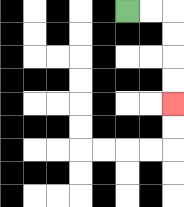{'start': '[5, 0]', 'end': '[7, 4]', 'path_directions': 'R,R,D,D,D,D', 'path_coordinates': '[[5, 0], [6, 0], [7, 0], [7, 1], [7, 2], [7, 3], [7, 4]]'}